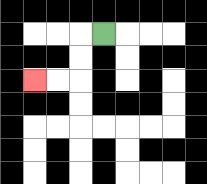{'start': '[4, 1]', 'end': '[1, 3]', 'path_directions': 'L,D,D,L,L', 'path_coordinates': '[[4, 1], [3, 1], [3, 2], [3, 3], [2, 3], [1, 3]]'}